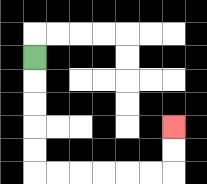{'start': '[1, 2]', 'end': '[7, 5]', 'path_directions': 'D,D,D,D,D,R,R,R,R,R,R,U,U', 'path_coordinates': '[[1, 2], [1, 3], [1, 4], [1, 5], [1, 6], [1, 7], [2, 7], [3, 7], [4, 7], [5, 7], [6, 7], [7, 7], [7, 6], [7, 5]]'}